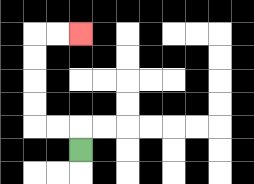{'start': '[3, 6]', 'end': '[3, 1]', 'path_directions': 'U,L,L,U,U,U,U,R,R', 'path_coordinates': '[[3, 6], [3, 5], [2, 5], [1, 5], [1, 4], [1, 3], [1, 2], [1, 1], [2, 1], [3, 1]]'}